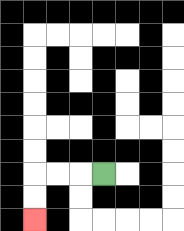{'start': '[4, 7]', 'end': '[1, 9]', 'path_directions': 'L,L,L,D,D', 'path_coordinates': '[[4, 7], [3, 7], [2, 7], [1, 7], [1, 8], [1, 9]]'}